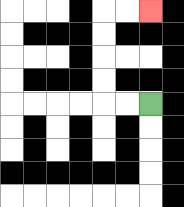{'start': '[6, 4]', 'end': '[6, 0]', 'path_directions': 'L,L,U,U,U,U,R,R', 'path_coordinates': '[[6, 4], [5, 4], [4, 4], [4, 3], [4, 2], [4, 1], [4, 0], [5, 0], [6, 0]]'}